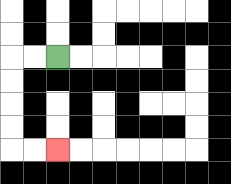{'start': '[2, 2]', 'end': '[2, 6]', 'path_directions': 'L,L,D,D,D,D,R,R', 'path_coordinates': '[[2, 2], [1, 2], [0, 2], [0, 3], [0, 4], [0, 5], [0, 6], [1, 6], [2, 6]]'}